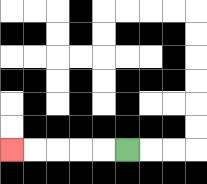{'start': '[5, 6]', 'end': '[0, 6]', 'path_directions': 'L,L,L,L,L', 'path_coordinates': '[[5, 6], [4, 6], [3, 6], [2, 6], [1, 6], [0, 6]]'}